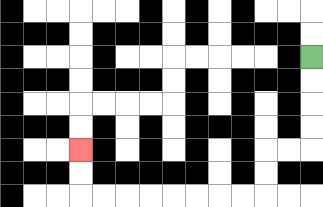{'start': '[13, 2]', 'end': '[3, 6]', 'path_directions': 'D,D,D,D,L,L,D,D,L,L,L,L,L,L,L,L,U,U', 'path_coordinates': '[[13, 2], [13, 3], [13, 4], [13, 5], [13, 6], [12, 6], [11, 6], [11, 7], [11, 8], [10, 8], [9, 8], [8, 8], [7, 8], [6, 8], [5, 8], [4, 8], [3, 8], [3, 7], [3, 6]]'}